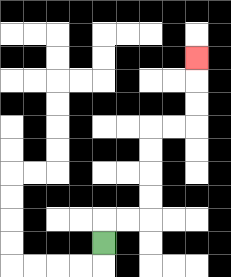{'start': '[4, 10]', 'end': '[8, 2]', 'path_directions': 'U,R,R,U,U,U,U,R,R,U,U,U', 'path_coordinates': '[[4, 10], [4, 9], [5, 9], [6, 9], [6, 8], [6, 7], [6, 6], [6, 5], [7, 5], [8, 5], [8, 4], [8, 3], [8, 2]]'}